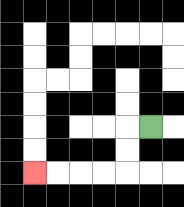{'start': '[6, 5]', 'end': '[1, 7]', 'path_directions': 'L,D,D,L,L,L,L', 'path_coordinates': '[[6, 5], [5, 5], [5, 6], [5, 7], [4, 7], [3, 7], [2, 7], [1, 7]]'}